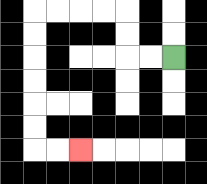{'start': '[7, 2]', 'end': '[3, 6]', 'path_directions': 'L,L,U,U,L,L,L,L,D,D,D,D,D,D,R,R', 'path_coordinates': '[[7, 2], [6, 2], [5, 2], [5, 1], [5, 0], [4, 0], [3, 0], [2, 0], [1, 0], [1, 1], [1, 2], [1, 3], [1, 4], [1, 5], [1, 6], [2, 6], [3, 6]]'}